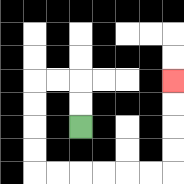{'start': '[3, 5]', 'end': '[7, 3]', 'path_directions': 'U,U,L,L,D,D,D,D,R,R,R,R,R,R,U,U,U,U', 'path_coordinates': '[[3, 5], [3, 4], [3, 3], [2, 3], [1, 3], [1, 4], [1, 5], [1, 6], [1, 7], [2, 7], [3, 7], [4, 7], [5, 7], [6, 7], [7, 7], [7, 6], [7, 5], [7, 4], [7, 3]]'}